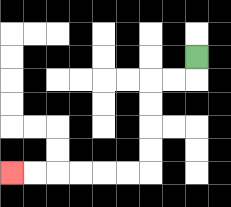{'start': '[8, 2]', 'end': '[0, 7]', 'path_directions': 'D,L,L,D,D,D,D,L,L,L,L,L,L', 'path_coordinates': '[[8, 2], [8, 3], [7, 3], [6, 3], [6, 4], [6, 5], [6, 6], [6, 7], [5, 7], [4, 7], [3, 7], [2, 7], [1, 7], [0, 7]]'}